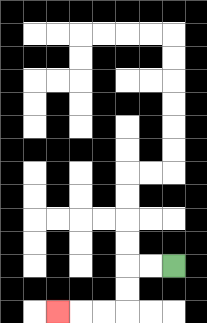{'start': '[7, 11]', 'end': '[2, 13]', 'path_directions': 'L,L,D,D,L,L,L', 'path_coordinates': '[[7, 11], [6, 11], [5, 11], [5, 12], [5, 13], [4, 13], [3, 13], [2, 13]]'}